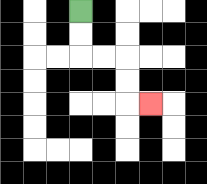{'start': '[3, 0]', 'end': '[6, 4]', 'path_directions': 'D,D,R,R,D,D,R', 'path_coordinates': '[[3, 0], [3, 1], [3, 2], [4, 2], [5, 2], [5, 3], [5, 4], [6, 4]]'}